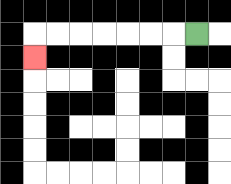{'start': '[8, 1]', 'end': '[1, 2]', 'path_directions': 'L,L,L,L,L,L,L,D', 'path_coordinates': '[[8, 1], [7, 1], [6, 1], [5, 1], [4, 1], [3, 1], [2, 1], [1, 1], [1, 2]]'}